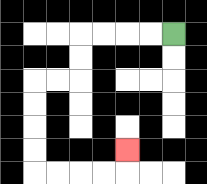{'start': '[7, 1]', 'end': '[5, 6]', 'path_directions': 'L,L,L,L,D,D,L,L,D,D,D,D,R,R,R,R,U', 'path_coordinates': '[[7, 1], [6, 1], [5, 1], [4, 1], [3, 1], [3, 2], [3, 3], [2, 3], [1, 3], [1, 4], [1, 5], [1, 6], [1, 7], [2, 7], [3, 7], [4, 7], [5, 7], [5, 6]]'}